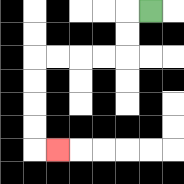{'start': '[6, 0]', 'end': '[2, 6]', 'path_directions': 'L,D,D,L,L,L,L,D,D,D,D,R', 'path_coordinates': '[[6, 0], [5, 0], [5, 1], [5, 2], [4, 2], [3, 2], [2, 2], [1, 2], [1, 3], [1, 4], [1, 5], [1, 6], [2, 6]]'}